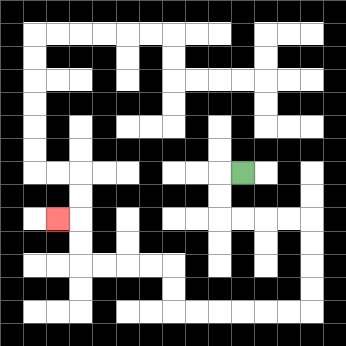{'start': '[10, 7]', 'end': '[2, 9]', 'path_directions': 'L,D,D,R,R,R,R,D,D,D,D,L,L,L,L,L,L,U,U,L,L,L,L,U,U,L', 'path_coordinates': '[[10, 7], [9, 7], [9, 8], [9, 9], [10, 9], [11, 9], [12, 9], [13, 9], [13, 10], [13, 11], [13, 12], [13, 13], [12, 13], [11, 13], [10, 13], [9, 13], [8, 13], [7, 13], [7, 12], [7, 11], [6, 11], [5, 11], [4, 11], [3, 11], [3, 10], [3, 9], [2, 9]]'}